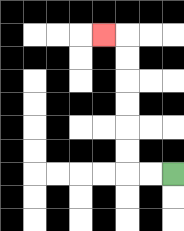{'start': '[7, 7]', 'end': '[4, 1]', 'path_directions': 'L,L,U,U,U,U,U,U,L', 'path_coordinates': '[[7, 7], [6, 7], [5, 7], [5, 6], [5, 5], [5, 4], [5, 3], [5, 2], [5, 1], [4, 1]]'}